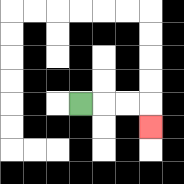{'start': '[3, 4]', 'end': '[6, 5]', 'path_directions': 'R,R,R,D', 'path_coordinates': '[[3, 4], [4, 4], [5, 4], [6, 4], [6, 5]]'}